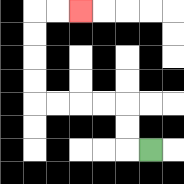{'start': '[6, 6]', 'end': '[3, 0]', 'path_directions': 'L,U,U,L,L,L,L,U,U,U,U,R,R', 'path_coordinates': '[[6, 6], [5, 6], [5, 5], [5, 4], [4, 4], [3, 4], [2, 4], [1, 4], [1, 3], [1, 2], [1, 1], [1, 0], [2, 0], [3, 0]]'}